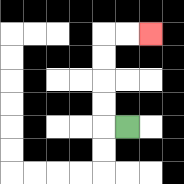{'start': '[5, 5]', 'end': '[6, 1]', 'path_directions': 'L,U,U,U,U,R,R', 'path_coordinates': '[[5, 5], [4, 5], [4, 4], [4, 3], [4, 2], [4, 1], [5, 1], [6, 1]]'}